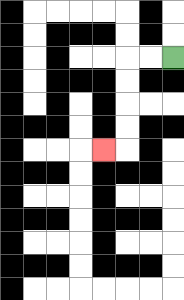{'start': '[7, 2]', 'end': '[4, 6]', 'path_directions': 'L,L,D,D,D,D,L', 'path_coordinates': '[[7, 2], [6, 2], [5, 2], [5, 3], [5, 4], [5, 5], [5, 6], [4, 6]]'}